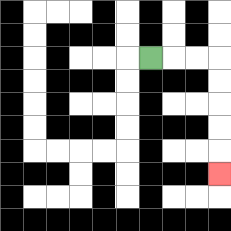{'start': '[6, 2]', 'end': '[9, 7]', 'path_directions': 'R,R,R,D,D,D,D,D', 'path_coordinates': '[[6, 2], [7, 2], [8, 2], [9, 2], [9, 3], [9, 4], [9, 5], [9, 6], [9, 7]]'}